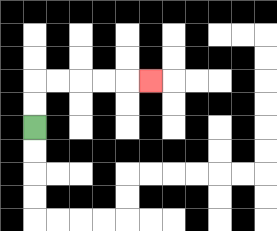{'start': '[1, 5]', 'end': '[6, 3]', 'path_directions': 'U,U,R,R,R,R,R', 'path_coordinates': '[[1, 5], [1, 4], [1, 3], [2, 3], [3, 3], [4, 3], [5, 3], [6, 3]]'}